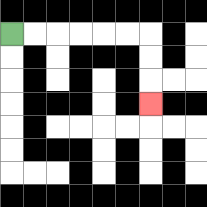{'start': '[0, 1]', 'end': '[6, 4]', 'path_directions': 'R,R,R,R,R,R,D,D,D', 'path_coordinates': '[[0, 1], [1, 1], [2, 1], [3, 1], [4, 1], [5, 1], [6, 1], [6, 2], [6, 3], [6, 4]]'}